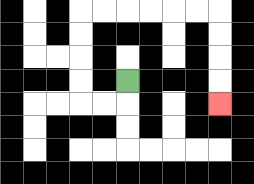{'start': '[5, 3]', 'end': '[9, 4]', 'path_directions': 'D,L,L,U,U,U,U,R,R,R,R,R,R,D,D,D,D', 'path_coordinates': '[[5, 3], [5, 4], [4, 4], [3, 4], [3, 3], [3, 2], [3, 1], [3, 0], [4, 0], [5, 0], [6, 0], [7, 0], [8, 0], [9, 0], [9, 1], [9, 2], [9, 3], [9, 4]]'}